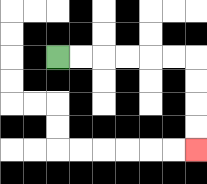{'start': '[2, 2]', 'end': '[8, 6]', 'path_directions': 'R,R,R,R,R,R,D,D,D,D', 'path_coordinates': '[[2, 2], [3, 2], [4, 2], [5, 2], [6, 2], [7, 2], [8, 2], [8, 3], [8, 4], [8, 5], [8, 6]]'}